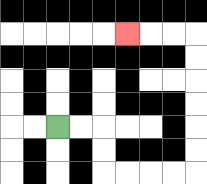{'start': '[2, 5]', 'end': '[5, 1]', 'path_directions': 'R,R,D,D,R,R,R,R,U,U,U,U,U,U,L,L,L', 'path_coordinates': '[[2, 5], [3, 5], [4, 5], [4, 6], [4, 7], [5, 7], [6, 7], [7, 7], [8, 7], [8, 6], [8, 5], [8, 4], [8, 3], [8, 2], [8, 1], [7, 1], [6, 1], [5, 1]]'}